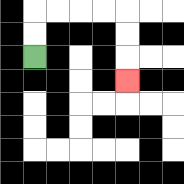{'start': '[1, 2]', 'end': '[5, 3]', 'path_directions': 'U,U,R,R,R,R,D,D,D', 'path_coordinates': '[[1, 2], [1, 1], [1, 0], [2, 0], [3, 0], [4, 0], [5, 0], [5, 1], [5, 2], [5, 3]]'}